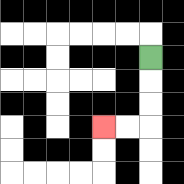{'start': '[6, 2]', 'end': '[4, 5]', 'path_directions': 'D,D,D,L,L', 'path_coordinates': '[[6, 2], [6, 3], [6, 4], [6, 5], [5, 5], [4, 5]]'}